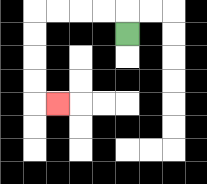{'start': '[5, 1]', 'end': '[2, 4]', 'path_directions': 'U,L,L,L,L,D,D,D,D,R', 'path_coordinates': '[[5, 1], [5, 0], [4, 0], [3, 0], [2, 0], [1, 0], [1, 1], [1, 2], [1, 3], [1, 4], [2, 4]]'}